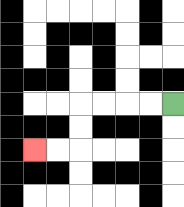{'start': '[7, 4]', 'end': '[1, 6]', 'path_directions': 'L,L,L,L,D,D,L,L', 'path_coordinates': '[[7, 4], [6, 4], [5, 4], [4, 4], [3, 4], [3, 5], [3, 6], [2, 6], [1, 6]]'}